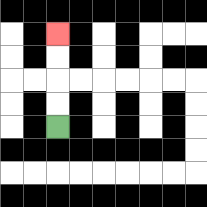{'start': '[2, 5]', 'end': '[2, 1]', 'path_directions': 'U,U,U,U', 'path_coordinates': '[[2, 5], [2, 4], [2, 3], [2, 2], [2, 1]]'}